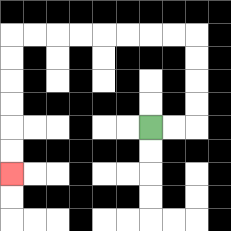{'start': '[6, 5]', 'end': '[0, 7]', 'path_directions': 'R,R,U,U,U,U,L,L,L,L,L,L,L,L,D,D,D,D,D,D', 'path_coordinates': '[[6, 5], [7, 5], [8, 5], [8, 4], [8, 3], [8, 2], [8, 1], [7, 1], [6, 1], [5, 1], [4, 1], [3, 1], [2, 1], [1, 1], [0, 1], [0, 2], [0, 3], [0, 4], [0, 5], [0, 6], [0, 7]]'}